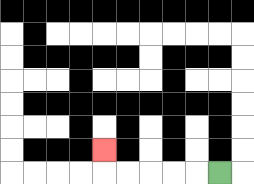{'start': '[9, 7]', 'end': '[4, 6]', 'path_directions': 'L,L,L,L,L,U', 'path_coordinates': '[[9, 7], [8, 7], [7, 7], [6, 7], [5, 7], [4, 7], [4, 6]]'}